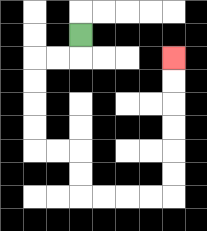{'start': '[3, 1]', 'end': '[7, 2]', 'path_directions': 'D,L,L,D,D,D,D,R,R,D,D,R,R,R,R,U,U,U,U,U,U', 'path_coordinates': '[[3, 1], [3, 2], [2, 2], [1, 2], [1, 3], [1, 4], [1, 5], [1, 6], [2, 6], [3, 6], [3, 7], [3, 8], [4, 8], [5, 8], [6, 8], [7, 8], [7, 7], [7, 6], [7, 5], [7, 4], [7, 3], [7, 2]]'}